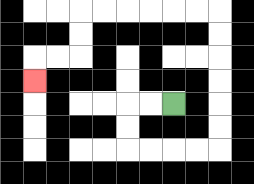{'start': '[7, 4]', 'end': '[1, 3]', 'path_directions': 'L,L,D,D,R,R,R,R,U,U,U,U,U,U,L,L,L,L,L,L,D,D,L,L,D', 'path_coordinates': '[[7, 4], [6, 4], [5, 4], [5, 5], [5, 6], [6, 6], [7, 6], [8, 6], [9, 6], [9, 5], [9, 4], [9, 3], [9, 2], [9, 1], [9, 0], [8, 0], [7, 0], [6, 0], [5, 0], [4, 0], [3, 0], [3, 1], [3, 2], [2, 2], [1, 2], [1, 3]]'}